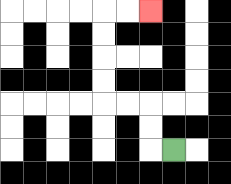{'start': '[7, 6]', 'end': '[6, 0]', 'path_directions': 'L,U,U,L,L,U,U,U,U,R,R', 'path_coordinates': '[[7, 6], [6, 6], [6, 5], [6, 4], [5, 4], [4, 4], [4, 3], [4, 2], [4, 1], [4, 0], [5, 0], [6, 0]]'}